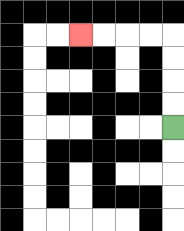{'start': '[7, 5]', 'end': '[3, 1]', 'path_directions': 'U,U,U,U,L,L,L,L', 'path_coordinates': '[[7, 5], [7, 4], [7, 3], [7, 2], [7, 1], [6, 1], [5, 1], [4, 1], [3, 1]]'}